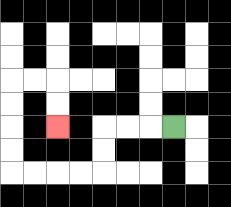{'start': '[7, 5]', 'end': '[2, 5]', 'path_directions': 'L,L,L,D,D,L,L,L,L,U,U,U,U,R,R,D,D', 'path_coordinates': '[[7, 5], [6, 5], [5, 5], [4, 5], [4, 6], [4, 7], [3, 7], [2, 7], [1, 7], [0, 7], [0, 6], [0, 5], [0, 4], [0, 3], [1, 3], [2, 3], [2, 4], [2, 5]]'}